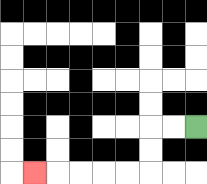{'start': '[8, 5]', 'end': '[1, 7]', 'path_directions': 'L,L,D,D,L,L,L,L,L', 'path_coordinates': '[[8, 5], [7, 5], [6, 5], [6, 6], [6, 7], [5, 7], [4, 7], [3, 7], [2, 7], [1, 7]]'}